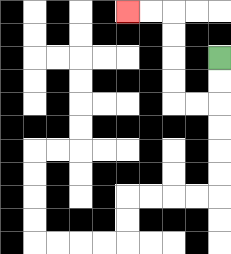{'start': '[9, 2]', 'end': '[5, 0]', 'path_directions': 'D,D,L,L,U,U,U,U,L,L', 'path_coordinates': '[[9, 2], [9, 3], [9, 4], [8, 4], [7, 4], [7, 3], [7, 2], [7, 1], [7, 0], [6, 0], [5, 0]]'}